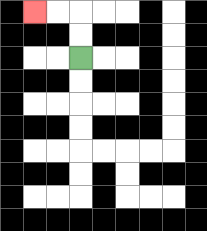{'start': '[3, 2]', 'end': '[1, 0]', 'path_directions': 'U,U,L,L', 'path_coordinates': '[[3, 2], [3, 1], [3, 0], [2, 0], [1, 0]]'}